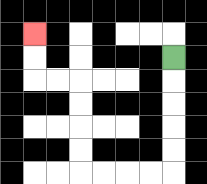{'start': '[7, 2]', 'end': '[1, 1]', 'path_directions': 'D,D,D,D,D,L,L,L,L,U,U,U,U,L,L,U,U', 'path_coordinates': '[[7, 2], [7, 3], [7, 4], [7, 5], [7, 6], [7, 7], [6, 7], [5, 7], [4, 7], [3, 7], [3, 6], [3, 5], [3, 4], [3, 3], [2, 3], [1, 3], [1, 2], [1, 1]]'}